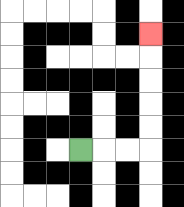{'start': '[3, 6]', 'end': '[6, 1]', 'path_directions': 'R,R,R,U,U,U,U,U', 'path_coordinates': '[[3, 6], [4, 6], [5, 6], [6, 6], [6, 5], [6, 4], [6, 3], [6, 2], [6, 1]]'}